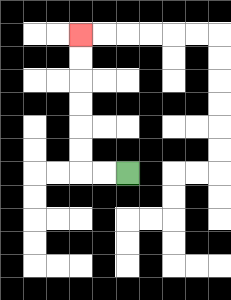{'start': '[5, 7]', 'end': '[3, 1]', 'path_directions': 'L,L,U,U,U,U,U,U', 'path_coordinates': '[[5, 7], [4, 7], [3, 7], [3, 6], [3, 5], [3, 4], [3, 3], [3, 2], [3, 1]]'}